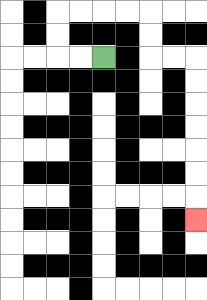{'start': '[4, 2]', 'end': '[8, 9]', 'path_directions': 'L,L,U,U,R,R,R,R,D,D,R,R,D,D,D,D,D,D,D', 'path_coordinates': '[[4, 2], [3, 2], [2, 2], [2, 1], [2, 0], [3, 0], [4, 0], [5, 0], [6, 0], [6, 1], [6, 2], [7, 2], [8, 2], [8, 3], [8, 4], [8, 5], [8, 6], [8, 7], [8, 8], [8, 9]]'}